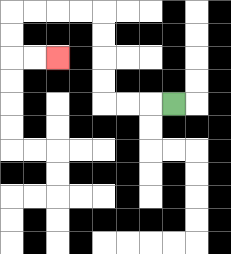{'start': '[7, 4]', 'end': '[2, 2]', 'path_directions': 'L,L,L,U,U,U,U,L,L,L,L,D,D,R,R', 'path_coordinates': '[[7, 4], [6, 4], [5, 4], [4, 4], [4, 3], [4, 2], [4, 1], [4, 0], [3, 0], [2, 0], [1, 0], [0, 0], [0, 1], [0, 2], [1, 2], [2, 2]]'}